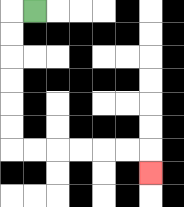{'start': '[1, 0]', 'end': '[6, 7]', 'path_directions': 'L,D,D,D,D,D,D,R,R,R,R,R,R,D', 'path_coordinates': '[[1, 0], [0, 0], [0, 1], [0, 2], [0, 3], [0, 4], [0, 5], [0, 6], [1, 6], [2, 6], [3, 6], [4, 6], [5, 6], [6, 6], [6, 7]]'}